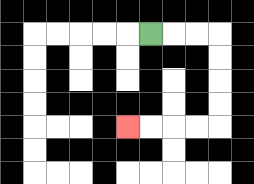{'start': '[6, 1]', 'end': '[5, 5]', 'path_directions': 'R,R,R,D,D,D,D,L,L,L,L', 'path_coordinates': '[[6, 1], [7, 1], [8, 1], [9, 1], [9, 2], [9, 3], [9, 4], [9, 5], [8, 5], [7, 5], [6, 5], [5, 5]]'}